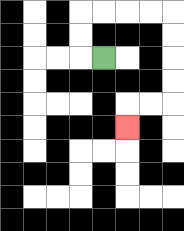{'start': '[4, 2]', 'end': '[5, 5]', 'path_directions': 'L,U,U,R,R,R,R,D,D,D,D,L,L,D', 'path_coordinates': '[[4, 2], [3, 2], [3, 1], [3, 0], [4, 0], [5, 0], [6, 0], [7, 0], [7, 1], [7, 2], [7, 3], [7, 4], [6, 4], [5, 4], [5, 5]]'}